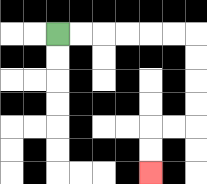{'start': '[2, 1]', 'end': '[6, 7]', 'path_directions': 'R,R,R,R,R,R,D,D,D,D,L,L,D,D', 'path_coordinates': '[[2, 1], [3, 1], [4, 1], [5, 1], [6, 1], [7, 1], [8, 1], [8, 2], [8, 3], [8, 4], [8, 5], [7, 5], [6, 5], [6, 6], [6, 7]]'}